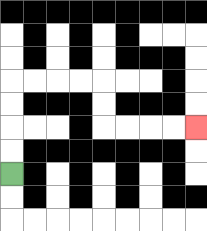{'start': '[0, 7]', 'end': '[8, 5]', 'path_directions': 'U,U,U,U,R,R,R,R,D,D,R,R,R,R', 'path_coordinates': '[[0, 7], [0, 6], [0, 5], [0, 4], [0, 3], [1, 3], [2, 3], [3, 3], [4, 3], [4, 4], [4, 5], [5, 5], [6, 5], [7, 5], [8, 5]]'}